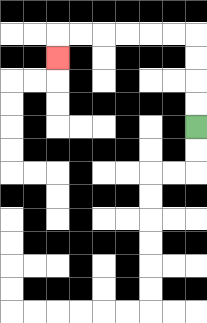{'start': '[8, 5]', 'end': '[2, 2]', 'path_directions': 'U,U,U,U,L,L,L,L,L,L,D', 'path_coordinates': '[[8, 5], [8, 4], [8, 3], [8, 2], [8, 1], [7, 1], [6, 1], [5, 1], [4, 1], [3, 1], [2, 1], [2, 2]]'}